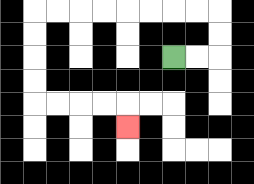{'start': '[7, 2]', 'end': '[5, 5]', 'path_directions': 'R,R,U,U,L,L,L,L,L,L,L,L,D,D,D,D,R,R,R,R,D', 'path_coordinates': '[[7, 2], [8, 2], [9, 2], [9, 1], [9, 0], [8, 0], [7, 0], [6, 0], [5, 0], [4, 0], [3, 0], [2, 0], [1, 0], [1, 1], [1, 2], [1, 3], [1, 4], [2, 4], [3, 4], [4, 4], [5, 4], [5, 5]]'}